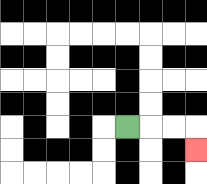{'start': '[5, 5]', 'end': '[8, 6]', 'path_directions': 'R,R,R,D', 'path_coordinates': '[[5, 5], [6, 5], [7, 5], [8, 5], [8, 6]]'}